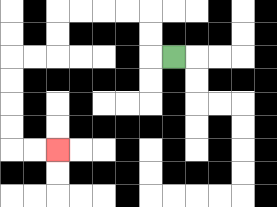{'start': '[7, 2]', 'end': '[2, 6]', 'path_directions': 'L,U,U,L,L,L,L,D,D,L,L,D,D,D,D,R,R', 'path_coordinates': '[[7, 2], [6, 2], [6, 1], [6, 0], [5, 0], [4, 0], [3, 0], [2, 0], [2, 1], [2, 2], [1, 2], [0, 2], [0, 3], [0, 4], [0, 5], [0, 6], [1, 6], [2, 6]]'}